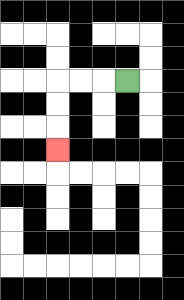{'start': '[5, 3]', 'end': '[2, 6]', 'path_directions': 'L,L,L,D,D,D', 'path_coordinates': '[[5, 3], [4, 3], [3, 3], [2, 3], [2, 4], [2, 5], [2, 6]]'}